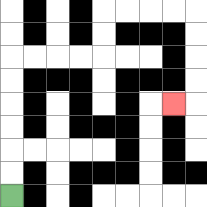{'start': '[0, 8]', 'end': '[7, 4]', 'path_directions': 'U,U,U,U,U,U,R,R,R,R,U,U,R,R,R,R,D,D,D,D,L', 'path_coordinates': '[[0, 8], [0, 7], [0, 6], [0, 5], [0, 4], [0, 3], [0, 2], [1, 2], [2, 2], [3, 2], [4, 2], [4, 1], [4, 0], [5, 0], [6, 0], [7, 0], [8, 0], [8, 1], [8, 2], [8, 3], [8, 4], [7, 4]]'}